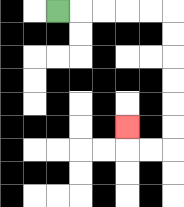{'start': '[2, 0]', 'end': '[5, 5]', 'path_directions': 'R,R,R,R,R,D,D,D,D,D,D,L,L,U', 'path_coordinates': '[[2, 0], [3, 0], [4, 0], [5, 0], [6, 0], [7, 0], [7, 1], [7, 2], [7, 3], [7, 4], [7, 5], [7, 6], [6, 6], [5, 6], [5, 5]]'}